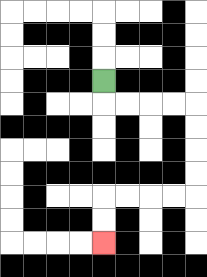{'start': '[4, 3]', 'end': '[4, 10]', 'path_directions': 'D,R,R,R,R,D,D,D,D,L,L,L,L,D,D', 'path_coordinates': '[[4, 3], [4, 4], [5, 4], [6, 4], [7, 4], [8, 4], [8, 5], [8, 6], [8, 7], [8, 8], [7, 8], [6, 8], [5, 8], [4, 8], [4, 9], [4, 10]]'}